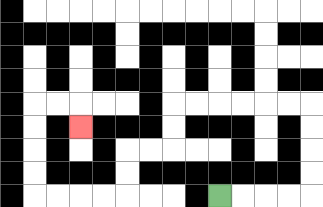{'start': '[9, 8]', 'end': '[3, 5]', 'path_directions': 'R,R,R,R,U,U,U,U,L,L,L,L,L,L,D,D,L,L,D,D,L,L,L,L,U,U,U,U,R,R,D', 'path_coordinates': '[[9, 8], [10, 8], [11, 8], [12, 8], [13, 8], [13, 7], [13, 6], [13, 5], [13, 4], [12, 4], [11, 4], [10, 4], [9, 4], [8, 4], [7, 4], [7, 5], [7, 6], [6, 6], [5, 6], [5, 7], [5, 8], [4, 8], [3, 8], [2, 8], [1, 8], [1, 7], [1, 6], [1, 5], [1, 4], [2, 4], [3, 4], [3, 5]]'}